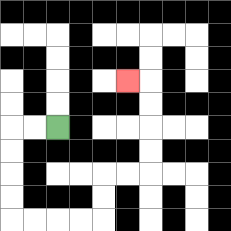{'start': '[2, 5]', 'end': '[5, 3]', 'path_directions': 'L,L,D,D,D,D,R,R,R,R,U,U,R,R,U,U,U,U,L', 'path_coordinates': '[[2, 5], [1, 5], [0, 5], [0, 6], [0, 7], [0, 8], [0, 9], [1, 9], [2, 9], [3, 9], [4, 9], [4, 8], [4, 7], [5, 7], [6, 7], [6, 6], [6, 5], [6, 4], [6, 3], [5, 3]]'}